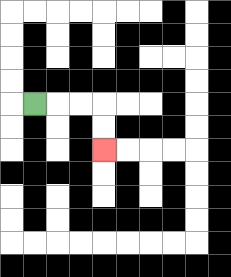{'start': '[1, 4]', 'end': '[4, 6]', 'path_directions': 'R,R,R,D,D', 'path_coordinates': '[[1, 4], [2, 4], [3, 4], [4, 4], [4, 5], [4, 6]]'}